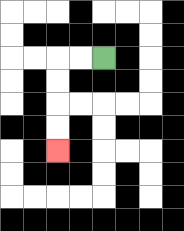{'start': '[4, 2]', 'end': '[2, 6]', 'path_directions': 'L,L,D,D,D,D', 'path_coordinates': '[[4, 2], [3, 2], [2, 2], [2, 3], [2, 4], [2, 5], [2, 6]]'}